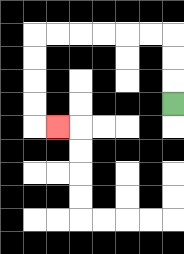{'start': '[7, 4]', 'end': '[2, 5]', 'path_directions': 'U,U,U,L,L,L,L,L,L,D,D,D,D,R', 'path_coordinates': '[[7, 4], [7, 3], [7, 2], [7, 1], [6, 1], [5, 1], [4, 1], [3, 1], [2, 1], [1, 1], [1, 2], [1, 3], [1, 4], [1, 5], [2, 5]]'}